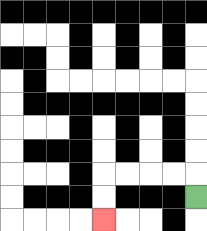{'start': '[8, 8]', 'end': '[4, 9]', 'path_directions': 'U,L,L,L,L,D,D', 'path_coordinates': '[[8, 8], [8, 7], [7, 7], [6, 7], [5, 7], [4, 7], [4, 8], [4, 9]]'}